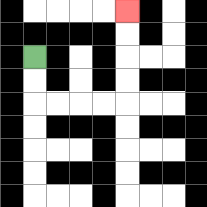{'start': '[1, 2]', 'end': '[5, 0]', 'path_directions': 'D,D,R,R,R,R,U,U,U,U', 'path_coordinates': '[[1, 2], [1, 3], [1, 4], [2, 4], [3, 4], [4, 4], [5, 4], [5, 3], [5, 2], [5, 1], [5, 0]]'}